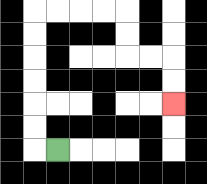{'start': '[2, 6]', 'end': '[7, 4]', 'path_directions': 'L,U,U,U,U,U,U,R,R,R,R,D,D,R,R,D,D', 'path_coordinates': '[[2, 6], [1, 6], [1, 5], [1, 4], [1, 3], [1, 2], [1, 1], [1, 0], [2, 0], [3, 0], [4, 0], [5, 0], [5, 1], [5, 2], [6, 2], [7, 2], [7, 3], [7, 4]]'}